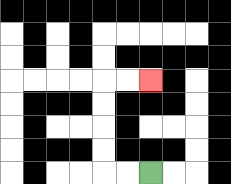{'start': '[6, 7]', 'end': '[6, 3]', 'path_directions': 'L,L,U,U,U,U,R,R', 'path_coordinates': '[[6, 7], [5, 7], [4, 7], [4, 6], [4, 5], [4, 4], [4, 3], [5, 3], [6, 3]]'}